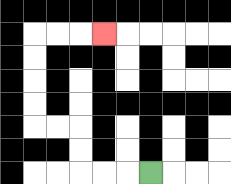{'start': '[6, 7]', 'end': '[4, 1]', 'path_directions': 'L,L,L,U,U,L,L,U,U,U,U,R,R,R', 'path_coordinates': '[[6, 7], [5, 7], [4, 7], [3, 7], [3, 6], [3, 5], [2, 5], [1, 5], [1, 4], [1, 3], [1, 2], [1, 1], [2, 1], [3, 1], [4, 1]]'}